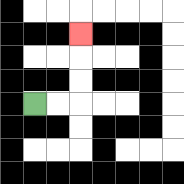{'start': '[1, 4]', 'end': '[3, 1]', 'path_directions': 'R,R,U,U,U', 'path_coordinates': '[[1, 4], [2, 4], [3, 4], [3, 3], [3, 2], [3, 1]]'}